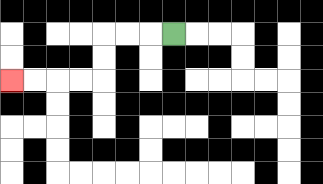{'start': '[7, 1]', 'end': '[0, 3]', 'path_directions': 'L,L,L,D,D,L,L,L,L', 'path_coordinates': '[[7, 1], [6, 1], [5, 1], [4, 1], [4, 2], [4, 3], [3, 3], [2, 3], [1, 3], [0, 3]]'}